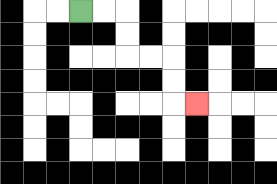{'start': '[3, 0]', 'end': '[8, 4]', 'path_directions': 'R,R,D,D,R,R,D,D,R', 'path_coordinates': '[[3, 0], [4, 0], [5, 0], [5, 1], [5, 2], [6, 2], [7, 2], [7, 3], [7, 4], [8, 4]]'}